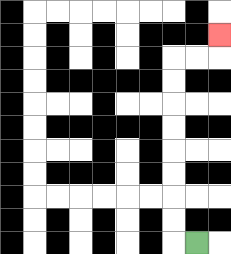{'start': '[8, 10]', 'end': '[9, 1]', 'path_directions': 'L,U,U,U,U,U,U,U,U,R,R,U', 'path_coordinates': '[[8, 10], [7, 10], [7, 9], [7, 8], [7, 7], [7, 6], [7, 5], [7, 4], [7, 3], [7, 2], [8, 2], [9, 2], [9, 1]]'}